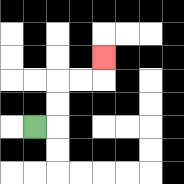{'start': '[1, 5]', 'end': '[4, 2]', 'path_directions': 'R,U,U,R,R,U', 'path_coordinates': '[[1, 5], [2, 5], [2, 4], [2, 3], [3, 3], [4, 3], [4, 2]]'}